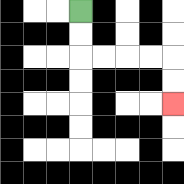{'start': '[3, 0]', 'end': '[7, 4]', 'path_directions': 'D,D,R,R,R,R,D,D', 'path_coordinates': '[[3, 0], [3, 1], [3, 2], [4, 2], [5, 2], [6, 2], [7, 2], [7, 3], [7, 4]]'}